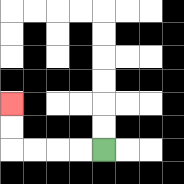{'start': '[4, 6]', 'end': '[0, 4]', 'path_directions': 'L,L,L,L,U,U', 'path_coordinates': '[[4, 6], [3, 6], [2, 6], [1, 6], [0, 6], [0, 5], [0, 4]]'}